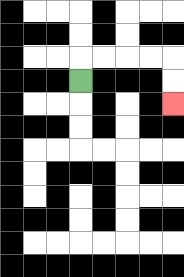{'start': '[3, 3]', 'end': '[7, 4]', 'path_directions': 'U,R,R,R,R,D,D', 'path_coordinates': '[[3, 3], [3, 2], [4, 2], [5, 2], [6, 2], [7, 2], [7, 3], [7, 4]]'}